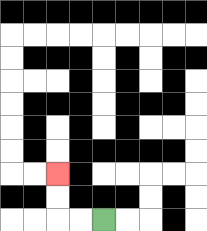{'start': '[4, 9]', 'end': '[2, 7]', 'path_directions': 'L,L,U,U', 'path_coordinates': '[[4, 9], [3, 9], [2, 9], [2, 8], [2, 7]]'}